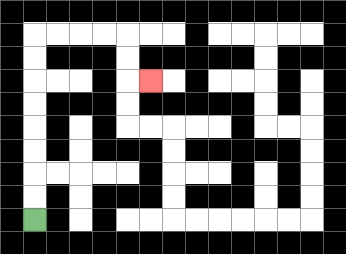{'start': '[1, 9]', 'end': '[6, 3]', 'path_directions': 'U,U,U,U,U,U,U,U,R,R,R,R,D,D,R', 'path_coordinates': '[[1, 9], [1, 8], [1, 7], [1, 6], [1, 5], [1, 4], [1, 3], [1, 2], [1, 1], [2, 1], [3, 1], [4, 1], [5, 1], [5, 2], [5, 3], [6, 3]]'}